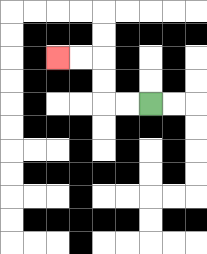{'start': '[6, 4]', 'end': '[2, 2]', 'path_directions': 'L,L,U,U,L,L', 'path_coordinates': '[[6, 4], [5, 4], [4, 4], [4, 3], [4, 2], [3, 2], [2, 2]]'}